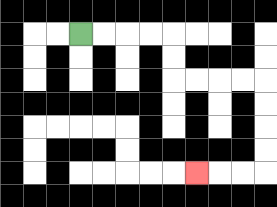{'start': '[3, 1]', 'end': '[8, 7]', 'path_directions': 'R,R,R,R,D,D,R,R,R,R,D,D,D,D,L,L,L', 'path_coordinates': '[[3, 1], [4, 1], [5, 1], [6, 1], [7, 1], [7, 2], [7, 3], [8, 3], [9, 3], [10, 3], [11, 3], [11, 4], [11, 5], [11, 6], [11, 7], [10, 7], [9, 7], [8, 7]]'}